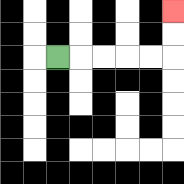{'start': '[2, 2]', 'end': '[7, 0]', 'path_directions': 'R,R,R,R,R,U,U', 'path_coordinates': '[[2, 2], [3, 2], [4, 2], [5, 2], [6, 2], [7, 2], [7, 1], [7, 0]]'}